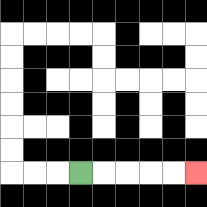{'start': '[3, 7]', 'end': '[8, 7]', 'path_directions': 'R,R,R,R,R', 'path_coordinates': '[[3, 7], [4, 7], [5, 7], [6, 7], [7, 7], [8, 7]]'}